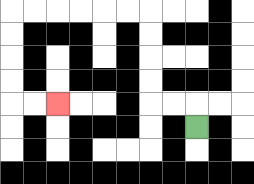{'start': '[8, 5]', 'end': '[2, 4]', 'path_directions': 'U,L,L,U,U,U,U,L,L,L,L,L,L,D,D,D,D,R,R', 'path_coordinates': '[[8, 5], [8, 4], [7, 4], [6, 4], [6, 3], [6, 2], [6, 1], [6, 0], [5, 0], [4, 0], [3, 0], [2, 0], [1, 0], [0, 0], [0, 1], [0, 2], [0, 3], [0, 4], [1, 4], [2, 4]]'}